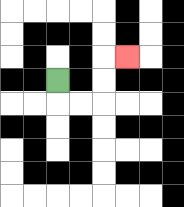{'start': '[2, 3]', 'end': '[5, 2]', 'path_directions': 'D,R,R,U,U,R', 'path_coordinates': '[[2, 3], [2, 4], [3, 4], [4, 4], [4, 3], [4, 2], [5, 2]]'}